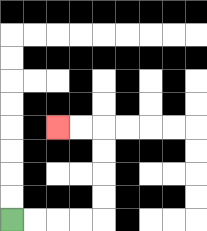{'start': '[0, 9]', 'end': '[2, 5]', 'path_directions': 'R,R,R,R,U,U,U,U,L,L', 'path_coordinates': '[[0, 9], [1, 9], [2, 9], [3, 9], [4, 9], [4, 8], [4, 7], [4, 6], [4, 5], [3, 5], [2, 5]]'}